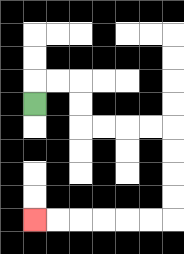{'start': '[1, 4]', 'end': '[1, 9]', 'path_directions': 'U,R,R,D,D,R,R,R,R,D,D,D,D,L,L,L,L,L,L', 'path_coordinates': '[[1, 4], [1, 3], [2, 3], [3, 3], [3, 4], [3, 5], [4, 5], [5, 5], [6, 5], [7, 5], [7, 6], [7, 7], [7, 8], [7, 9], [6, 9], [5, 9], [4, 9], [3, 9], [2, 9], [1, 9]]'}